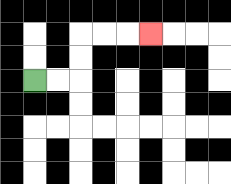{'start': '[1, 3]', 'end': '[6, 1]', 'path_directions': 'R,R,U,U,R,R,R', 'path_coordinates': '[[1, 3], [2, 3], [3, 3], [3, 2], [3, 1], [4, 1], [5, 1], [6, 1]]'}